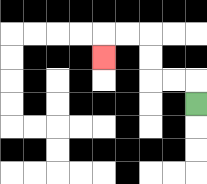{'start': '[8, 4]', 'end': '[4, 2]', 'path_directions': 'U,L,L,U,U,L,L,D', 'path_coordinates': '[[8, 4], [8, 3], [7, 3], [6, 3], [6, 2], [6, 1], [5, 1], [4, 1], [4, 2]]'}